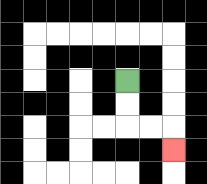{'start': '[5, 3]', 'end': '[7, 6]', 'path_directions': 'D,D,R,R,D', 'path_coordinates': '[[5, 3], [5, 4], [5, 5], [6, 5], [7, 5], [7, 6]]'}